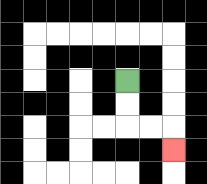{'start': '[5, 3]', 'end': '[7, 6]', 'path_directions': 'D,D,R,R,D', 'path_coordinates': '[[5, 3], [5, 4], [5, 5], [6, 5], [7, 5], [7, 6]]'}